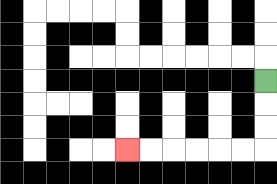{'start': '[11, 3]', 'end': '[5, 6]', 'path_directions': 'D,D,D,L,L,L,L,L,L', 'path_coordinates': '[[11, 3], [11, 4], [11, 5], [11, 6], [10, 6], [9, 6], [8, 6], [7, 6], [6, 6], [5, 6]]'}